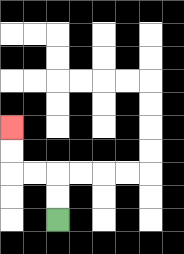{'start': '[2, 9]', 'end': '[0, 5]', 'path_directions': 'U,U,L,L,U,U', 'path_coordinates': '[[2, 9], [2, 8], [2, 7], [1, 7], [0, 7], [0, 6], [0, 5]]'}